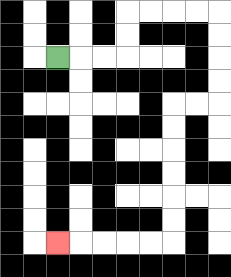{'start': '[2, 2]', 'end': '[2, 10]', 'path_directions': 'R,R,R,U,U,R,R,R,R,D,D,D,D,L,L,D,D,D,D,D,D,L,L,L,L,L', 'path_coordinates': '[[2, 2], [3, 2], [4, 2], [5, 2], [5, 1], [5, 0], [6, 0], [7, 0], [8, 0], [9, 0], [9, 1], [9, 2], [9, 3], [9, 4], [8, 4], [7, 4], [7, 5], [7, 6], [7, 7], [7, 8], [7, 9], [7, 10], [6, 10], [5, 10], [4, 10], [3, 10], [2, 10]]'}